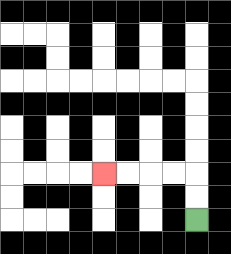{'start': '[8, 9]', 'end': '[4, 7]', 'path_directions': 'U,U,L,L,L,L', 'path_coordinates': '[[8, 9], [8, 8], [8, 7], [7, 7], [6, 7], [5, 7], [4, 7]]'}